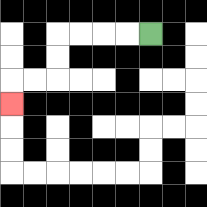{'start': '[6, 1]', 'end': '[0, 4]', 'path_directions': 'L,L,L,L,D,D,L,L,D', 'path_coordinates': '[[6, 1], [5, 1], [4, 1], [3, 1], [2, 1], [2, 2], [2, 3], [1, 3], [0, 3], [0, 4]]'}